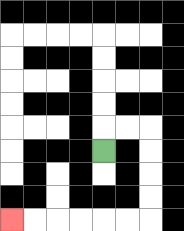{'start': '[4, 6]', 'end': '[0, 9]', 'path_directions': 'U,R,R,D,D,D,D,L,L,L,L,L,L', 'path_coordinates': '[[4, 6], [4, 5], [5, 5], [6, 5], [6, 6], [6, 7], [6, 8], [6, 9], [5, 9], [4, 9], [3, 9], [2, 9], [1, 9], [0, 9]]'}